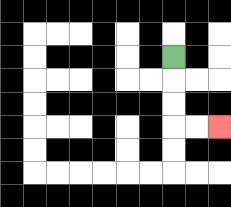{'start': '[7, 2]', 'end': '[9, 5]', 'path_directions': 'D,D,D,R,R', 'path_coordinates': '[[7, 2], [7, 3], [7, 4], [7, 5], [8, 5], [9, 5]]'}